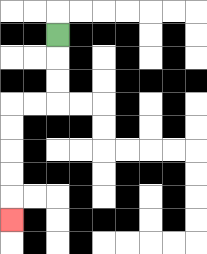{'start': '[2, 1]', 'end': '[0, 9]', 'path_directions': 'D,D,D,L,L,D,D,D,D,D', 'path_coordinates': '[[2, 1], [2, 2], [2, 3], [2, 4], [1, 4], [0, 4], [0, 5], [0, 6], [0, 7], [0, 8], [0, 9]]'}